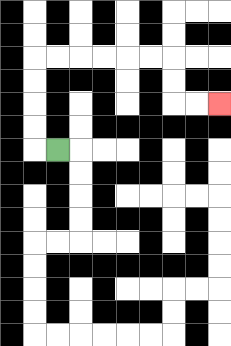{'start': '[2, 6]', 'end': '[9, 4]', 'path_directions': 'L,U,U,U,U,R,R,R,R,R,R,D,D,R,R', 'path_coordinates': '[[2, 6], [1, 6], [1, 5], [1, 4], [1, 3], [1, 2], [2, 2], [3, 2], [4, 2], [5, 2], [6, 2], [7, 2], [7, 3], [7, 4], [8, 4], [9, 4]]'}